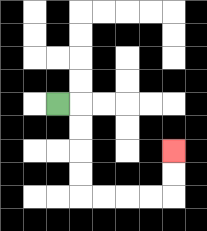{'start': '[2, 4]', 'end': '[7, 6]', 'path_directions': 'R,D,D,D,D,R,R,R,R,U,U', 'path_coordinates': '[[2, 4], [3, 4], [3, 5], [3, 6], [3, 7], [3, 8], [4, 8], [5, 8], [6, 8], [7, 8], [7, 7], [7, 6]]'}